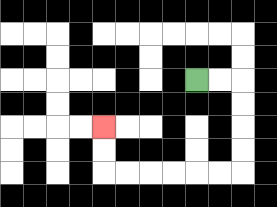{'start': '[8, 3]', 'end': '[4, 5]', 'path_directions': 'R,R,D,D,D,D,L,L,L,L,L,L,U,U', 'path_coordinates': '[[8, 3], [9, 3], [10, 3], [10, 4], [10, 5], [10, 6], [10, 7], [9, 7], [8, 7], [7, 7], [6, 7], [5, 7], [4, 7], [4, 6], [4, 5]]'}